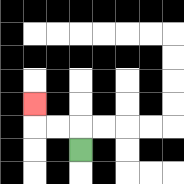{'start': '[3, 6]', 'end': '[1, 4]', 'path_directions': 'U,L,L,U', 'path_coordinates': '[[3, 6], [3, 5], [2, 5], [1, 5], [1, 4]]'}